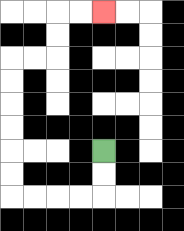{'start': '[4, 6]', 'end': '[4, 0]', 'path_directions': 'D,D,L,L,L,L,U,U,U,U,U,U,R,R,U,U,R,R', 'path_coordinates': '[[4, 6], [4, 7], [4, 8], [3, 8], [2, 8], [1, 8], [0, 8], [0, 7], [0, 6], [0, 5], [0, 4], [0, 3], [0, 2], [1, 2], [2, 2], [2, 1], [2, 0], [3, 0], [4, 0]]'}